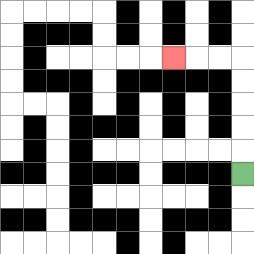{'start': '[10, 7]', 'end': '[7, 2]', 'path_directions': 'U,U,U,U,U,L,L,L', 'path_coordinates': '[[10, 7], [10, 6], [10, 5], [10, 4], [10, 3], [10, 2], [9, 2], [8, 2], [7, 2]]'}